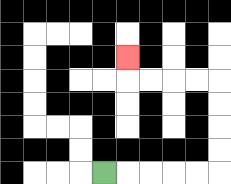{'start': '[4, 7]', 'end': '[5, 2]', 'path_directions': 'R,R,R,R,R,U,U,U,U,L,L,L,L,U', 'path_coordinates': '[[4, 7], [5, 7], [6, 7], [7, 7], [8, 7], [9, 7], [9, 6], [9, 5], [9, 4], [9, 3], [8, 3], [7, 3], [6, 3], [5, 3], [5, 2]]'}